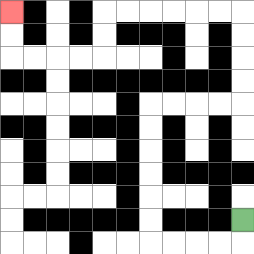{'start': '[10, 9]', 'end': '[0, 0]', 'path_directions': 'D,L,L,L,L,U,U,U,U,U,U,R,R,R,R,U,U,U,U,L,L,L,L,L,L,D,D,L,L,L,L,U,U', 'path_coordinates': '[[10, 9], [10, 10], [9, 10], [8, 10], [7, 10], [6, 10], [6, 9], [6, 8], [6, 7], [6, 6], [6, 5], [6, 4], [7, 4], [8, 4], [9, 4], [10, 4], [10, 3], [10, 2], [10, 1], [10, 0], [9, 0], [8, 0], [7, 0], [6, 0], [5, 0], [4, 0], [4, 1], [4, 2], [3, 2], [2, 2], [1, 2], [0, 2], [0, 1], [0, 0]]'}